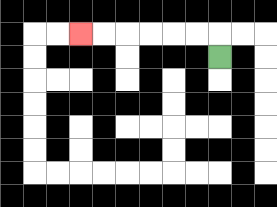{'start': '[9, 2]', 'end': '[3, 1]', 'path_directions': 'U,L,L,L,L,L,L', 'path_coordinates': '[[9, 2], [9, 1], [8, 1], [7, 1], [6, 1], [5, 1], [4, 1], [3, 1]]'}